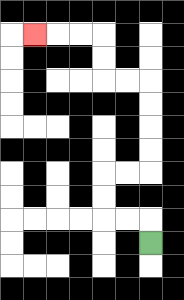{'start': '[6, 10]', 'end': '[1, 1]', 'path_directions': 'U,L,L,U,U,R,R,U,U,U,U,L,L,U,U,L,L,L', 'path_coordinates': '[[6, 10], [6, 9], [5, 9], [4, 9], [4, 8], [4, 7], [5, 7], [6, 7], [6, 6], [6, 5], [6, 4], [6, 3], [5, 3], [4, 3], [4, 2], [4, 1], [3, 1], [2, 1], [1, 1]]'}